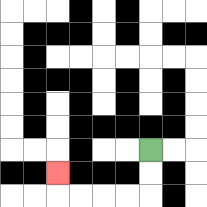{'start': '[6, 6]', 'end': '[2, 7]', 'path_directions': 'D,D,L,L,L,L,U', 'path_coordinates': '[[6, 6], [6, 7], [6, 8], [5, 8], [4, 8], [3, 8], [2, 8], [2, 7]]'}